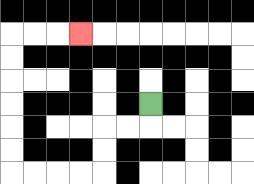{'start': '[6, 4]', 'end': '[3, 1]', 'path_directions': 'D,L,L,D,D,L,L,L,L,U,U,U,U,U,U,R,R,R', 'path_coordinates': '[[6, 4], [6, 5], [5, 5], [4, 5], [4, 6], [4, 7], [3, 7], [2, 7], [1, 7], [0, 7], [0, 6], [0, 5], [0, 4], [0, 3], [0, 2], [0, 1], [1, 1], [2, 1], [3, 1]]'}